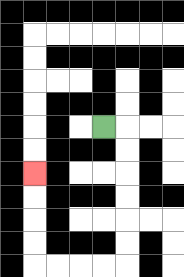{'start': '[4, 5]', 'end': '[1, 7]', 'path_directions': 'R,D,D,D,D,D,D,L,L,L,L,U,U,U,U', 'path_coordinates': '[[4, 5], [5, 5], [5, 6], [5, 7], [5, 8], [5, 9], [5, 10], [5, 11], [4, 11], [3, 11], [2, 11], [1, 11], [1, 10], [1, 9], [1, 8], [1, 7]]'}